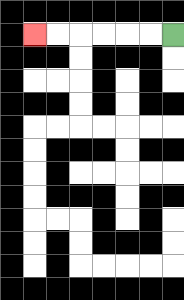{'start': '[7, 1]', 'end': '[1, 1]', 'path_directions': 'L,L,L,L,L,L', 'path_coordinates': '[[7, 1], [6, 1], [5, 1], [4, 1], [3, 1], [2, 1], [1, 1]]'}